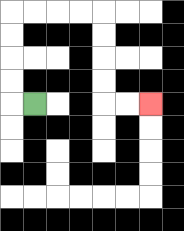{'start': '[1, 4]', 'end': '[6, 4]', 'path_directions': 'L,U,U,U,U,R,R,R,R,D,D,D,D,R,R', 'path_coordinates': '[[1, 4], [0, 4], [0, 3], [0, 2], [0, 1], [0, 0], [1, 0], [2, 0], [3, 0], [4, 0], [4, 1], [4, 2], [4, 3], [4, 4], [5, 4], [6, 4]]'}